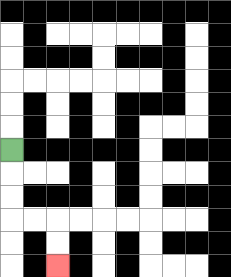{'start': '[0, 6]', 'end': '[2, 11]', 'path_directions': 'D,D,D,R,R,D,D', 'path_coordinates': '[[0, 6], [0, 7], [0, 8], [0, 9], [1, 9], [2, 9], [2, 10], [2, 11]]'}